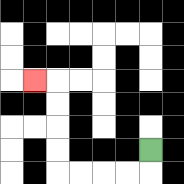{'start': '[6, 6]', 'end': '[1, 3]', 'path_directions': 'D,L,L,L,L,U,U,U,U,L', 'path_coordinates': '[[6, 6], [6, 7], [5, 7], [4, 7], [3, 7], [2, 7], [2, 6], [2, 5], [2, 4], [2, 3], [1, 3]]'}